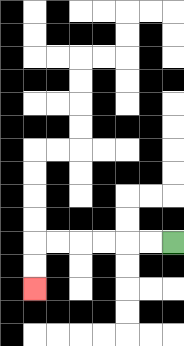{'start': '[7, 10]', 'end': '[1, 12]', 'path_directions': 'L,L,L,L,L,L,D,D', 'path_coordinates': '[[7, 10], [6, 10], [5, 10], [4, 10], [3, 10], [2, 10], [1, 10], [1, 11], [1, 12]]'}